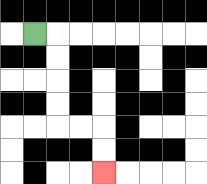{'start': '[1, 1]', 'end': '[4, 7]', 'path_directions': 'R,D,D,D,D,R,R,D,D', 'path_coordinates': '[[1, 1], [2, 1], [2, 2], [2, 3], [2, 4], [2, 5], [3, 5], [4, 5], [4, 6], [4, 7]]'}